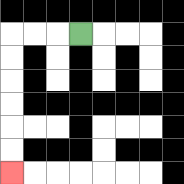{'start': '[3, 1]', 'end': '[0, 7]', 'path_directions': 'L,L,L,D,D,D,D,D,D', 'path_coordinates': '[[3, 1], [2, 1], [1, 1], [0, 1], [0, 2], [0, 3], [0, 4], [0, 5], [0, 6], [0, 7]]'}